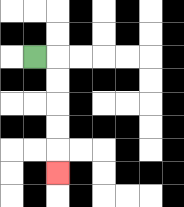{'start': '[1, 2]', 'end': '[2, 7]', 'path_directions': 'R,D,D,D,D,D', 'path_coordinates': '[[1, 2], [2, 2], [2, 3], [2, 4], [2, 5], [2, 6], [2, 7]]'}